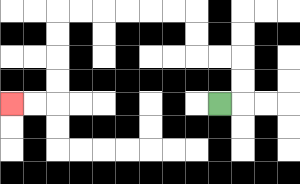{'start': '[9, 4]', 'end': '[0, 4]', 'path_directions': 'R,U,U,L,L,U,U,L,L,L,L,L,L,D,D,D,D,L,L', 'path_coordinates': '[[9, 4], [10, 4], [10, 3], [10, 2], [9, 2], [8, 2], [8, 1], [8, 0], [7, 0], [6, 0], [5, 0], [4, 0], [3, 0], [2, 0], [2, 1], [2, 2], [2, 3], [2, 4], [1, 4], [0, 4]]'}